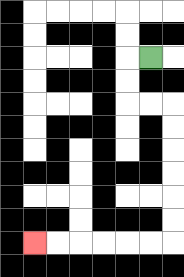{'start': '[6, 2]', 'end': '[1, 10]', 'path_directions': 'L,D,D,R,R,D,D,D,D,D,D,L,L,L,L,L,L', 'path_coordinates': '[[6, 2], [5, 2], [5, 3], [5, 4], [6, 4], [7, 4], [7, 5], [7, 6], [7, 7], [7, 8], [7, 9], [7, 10], [6, 10], [5, 10], [4, 10], [3, 10], [2, 10], [1, 10]]'}